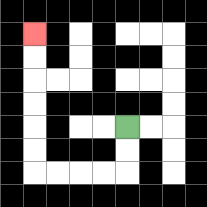{'start': '[5, 5]', 'end': '[1, 1]', 'path_directions': 'D,D,L,L,L,L,U,U,U,U,U,U', 'path_coordinates': '[[5, 5], [5, 6], [5, 7], [4, 7], [3, 7], [2, 7], [1, 7], [1, 6], [1, 5], [1, 4], [1, 3], [1, 2], [1, 1]]'}